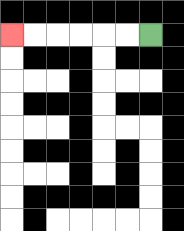{'start': '[6, 1]', 'end': '[0, 1]', 'path_directions': 'L,L,L,L,L,L', 'path_coordinates': '[[6, 1], [5, 1], [4, 1], [3, 1], [2, 1], [1, 1], [0, 1]]'}